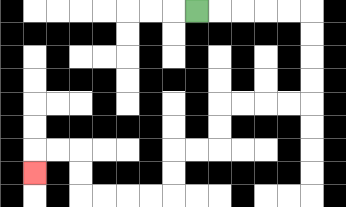{'start': '[8, 0]', 'end': '[1, 7]', 'path_directions': 'R,R,R,R,R,D,D,D,D,L,L,L,L,D,D,L,L,D,D,L,L,L,L,U,U,L,L,D', 'path_coordinates': '[[8, 0], [9, 0], [10, 0], [11, 0], [12, 0], [13, 0], [13, 1], [13, 2], [13, 3], [13, 4], [12, 4], [11, 4], [10, 4], [9, 4], [9, 5], [9, 6], [8, 6], [7, 6], [7, 7], [7, 8], [6, 8], [5, 8], [4, 8], [3, 8], [3, 7], [3, 6], [2, 6], [1, 6], [1, 7]]'}